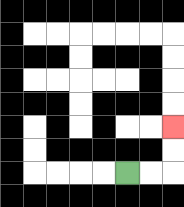{'start': '[5, 7]', 'end': '[7, 5]', 'path_directions': 'R,R,U,U', 'path_coordinates': '[[5, 7], [6, 7], [7, 7], [7, 6], [7, 5]]'}